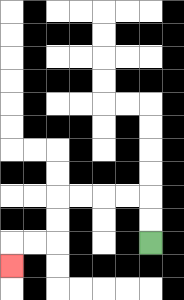{'start': '[6, 10]', 'end': '[0, 11]', 'path_directions': 'U,U,L,L,L,L,D,D,L,L,D', 'path_coordinates': '[[6, 10], [6, 9], [6, 8], [5, 8], [4, 8], [3, 8], [2, 8], [2, 9], [2, 10], [1, 10], [0, 10], [0, 11]]'}